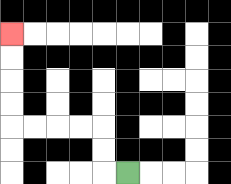{'start': '[5, 7]', 'end': '[0, 1]', 'path_directions': 'L,U,U,L,L,L,L,U,U,U,U', 'path_coordinates': '[[5, 7], [4, 7], [4, 6], [4, 5], [3, 5], [2, 5], [1, 5], [0, 5], [0, 4], [0, 3], [0, 2], [0, 1]]'}